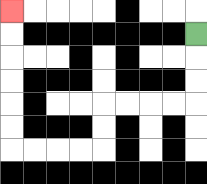{'start': '[8, 1]', 'end': '[0, 0]', 'path_directions': 'D,D,D,L,L,L,L,D,D,L,L,L,L,U,U,U,U,U,U', 'path_coordinates': '[[8, 1], [8, 2], [8, 3], [8, 4], [7, 4], [6, 4], [5, 4], [4, 4], [4, 5], [4, 6], [3, 6], [2, 6], [1, 6], [0, 6], [0, 5], [0, 4], [0, 3], [0, 2], [0, 1], [0, 0]]'}